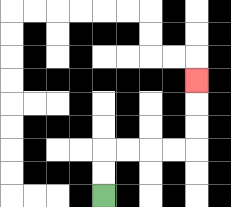{'start': '[4, 8]', 'end': '[8, 3]', 'path_directions': 'U,U,R,R,R,R,U,U,U', 'path_coordinates': '[[4, 8], [4, 7], [4, 6], [5, 6], [6, 6], [7, 6], [8, 6], [8, 5], [8, 4], [8, 3]]'}